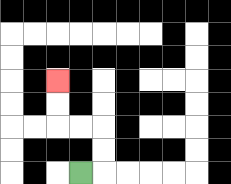{'start': '[3, 7]', 'end': '[2, 3]', 'path_directions': 'R,U,U,L,L,U,U', 'path_coordinates': '[[3, 7], [4, 7], [4, 6], [4, 5], [3, 5], [2, 5], [2, 4], [2, 3]]'}